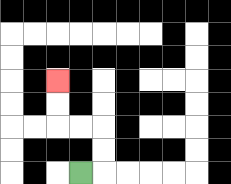{'start': '[3, 7]', 'end': '[2, 3]', 'path_directions': 'R,U,U,L,L,U,U', 'path_coordinates': '[[3, 7], [4, 7], [4, 6], [4, 5], [3, 5], [2, 5], [2, 4], [2, 3]]'}